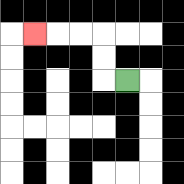{'start': '[5, 3]', 'end': '[1, 1]', 'path_directions': 'L,U,U,L,L,L', 'path_coordinates': '[[5, 3], [4, 3], [4, 2], [4, 1], [3, 1], [2, 1], [1, 1]]'}